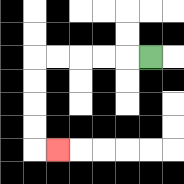{'start': '[6, 2]', 'end': '[2, 6]', 'path_directions': 'L,L,L,L,L,D,D,D,D,R', 'path_coordinates': '[[6, 2], [5, 2], [4, 2], [3, 2], [2, 2], [1, 2], [1, 3], [1, 4], [1, 5], [1, 6], [2, 6]]'}